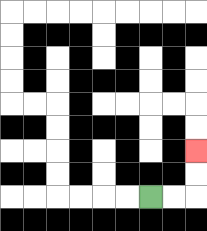{'start': '[6, 8]', 'end': '[8, 6]', 'path_directions': 'R,R,U,U', 'path_coordinates': '[[6, 8], [7, 8], [8, 8], [8, 7], [8, 6]]'}